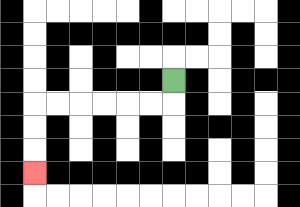{'start': '[7, 3]', 'end': '[1, 7]', 'path_directions': 'D,L,L,L,L,L,L,D,D,D', 'path_coordinates': '[[7, 3], [7, 4], [6, 4], [5, 4], [4, 4], [3, 4], [2, 4], [1, 4], [1, 5], [1, 6], [1, 7]]'}